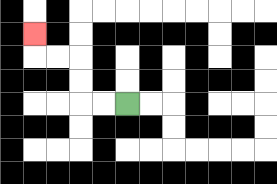{'start': '[5, 4]', 'end': '[1, 1]', 'path_directions': 'L,L,U,U,L,L,U', 'path_coordinates': '[[5, 4], [4, 4], [3, 4], [3, 3], [3, 2], [2, 2], [1, 2], [1, 1]]'}